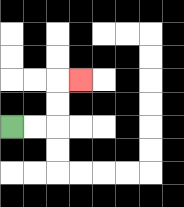{'start': '[0, 5]', 'end': '[3, 3]', 'path_directions': 'R,R,U,U,R', 'path_coordinates': '[[0, 5], [1, 5], [2, 5], [2, 4], [2, 3], [3, 3]]'}